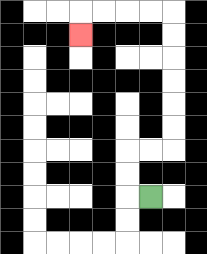{'start': '[6, 8]', 'end': '[3, 1]', 'path_directions': 'L,U,U,R,R,U,U,U,U,U,U,L,L,L,L,D', 'path_coordinates': '[[6, 8], [5, 8], [5, 7], [5, 6], [6, 6], [7, 6], [7, 5], [7, 4], [7, 3], [7, 2], [7, 1], [7, 0], [6, 0], [5, 0], [4, 0], [3, 0], [3, 1]]'}